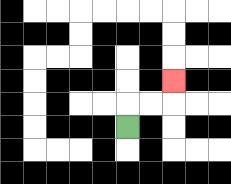{'start': '[5, 5]', 'end': '[7, 3]', 'path_directions': 'U,R,R,U', 'path_coordinates': '[[5, 5], [5, 4], [6, 4], [7, 4], [7, 3]]'}